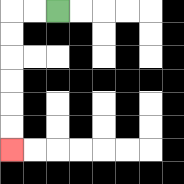{'start': '[2, 0]', 'end': '[0, 6]', 'path_directions': 'L,L,D,D,D,D,D,D', 'path_coordinates': '[[2, 0], [1, 0], [0, 0], [0, 1], [0, 2], [0, 3], [0, 4], [0, 5], [0, 6]]'}